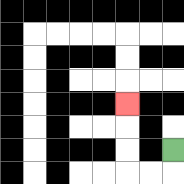{'start': '[7, 6]', 'end': '[5, 4]', 'path_directions': 'D,L,L,U,U,U', 'path_coordinates': '[[7, 6], [7, 7], [6, 7], [5, 7], [5, 6], [5, 5], [5, 4]]'}